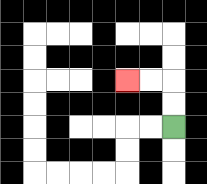{'start': '[7, 5]', 'end': '[5, 3]', 'path_directions': 'U,U,L,L', 'path_coordinates': '[[7, 5], [7, 4], [7, 3], [6, 3], [5, 3]]'}